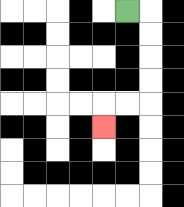{'start': '[5, 0]', 'end': '[4, 5]', 'path_directions': 'R,D,D,D,D,L,L,D', 'path_coordinates': '[[5, 0], [6, 0], [6, 1], [6, 2], [6, 3], [6, 4], [5, 4], [4, 4], [4, 5]]'}